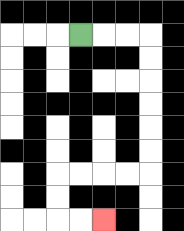{'start': '[3, 1]', 'end': '[4, 9]', 'path_directions': 'R,R,R,D,D,D,D,D,D,L,L,L,L,D,D,R,R', 'path_coordinates': '[[3, 1], [4, 1], [5, 1], [6, 1], [6, 2], [6, 3], [6, 4], [6, 5], [6, 6], [6, 7], [5, 7], [4, 7], [3, 7], [2, 7], [2, 8], [2, 9], [3, 9], [4, 9]]'}